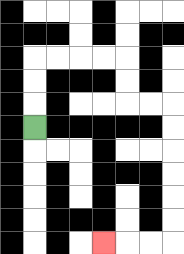{'start': '[1, 5]', 'end': '[4, 10]', 'path_directions': 'U,U,U,R,R,R,R,D,D,R,R,D,D,D,D,D,D,L,L,L', 'path_coordinates': '[[1, 5], [1, 4], [1, 3], [1, 2], [2, 2], [3, 2], [4, 2], [5, 2], [5, 3], [5, 4], [6, 4], [7, 4], [7, 5], [7, 6], [7, 7], [7, 8], [7, 9], [7, 10], [6, 10], [5, 10], [4, 10]]'}